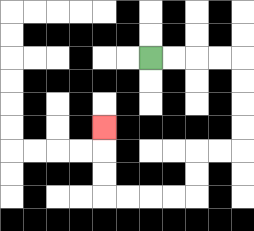{'start': '[6, 2]', 'end': '[4, 5]', 'path_directions': 'R,R,R,R,D,D,D,D,L,L,D,D,L,L,L,L,U,U,U', 'path_coordinates': '[[6, 2], [7, 2], [8, 2], [9, 2], [10, 2], [10, 3], [10, 4], [10, 5], [10, 6], [9, 6], [8, 6], [8, 7], [8, 8], [7, 8], [6, 8], [5, 8], [4, 8], [4, 7], [4, 6], [4, 5]]'}